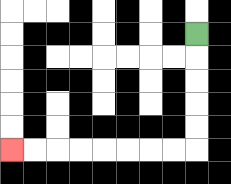{'start': '[8, 1]', 'end': '[0, 6]', 'path_directions': 'D,D,D,D,D,L,L,L,L,L,L,L,L', 'path_coordinates': '[[8, 1], [8, 2], [8, 3], [8, 4], [8, 5], [8, 6], [7, 6], [6, 6], [5, 6], [4, 6], [3, 6], [2, 6], [1, 6], [0, 6]]'}